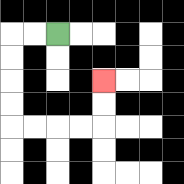{'start': '[2, 1]', 'end': '[4, 3]', 'path_directions': 'L,L,D,D,D,D,R,R,R,R,U,U', 'path_coordinates': '[[2, 1], [1, 1], [0, 1], [0, 2], [0, 3], [0, 4], [0, 5], [1, 5], [2, 5], [3, 5], [4, 5], [4, 4], [4, 3]]'}